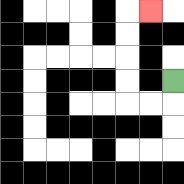{'start': '[7, 3]', 'end': '[6, 0]', 'path_directions': 'D,L,L,U,U,U,U,R', 'path_coordinates': '[[7, 3], [7, 4], [6, 4], [5, 4], [5, 3], [5, 2], [5, 1], [5, 0], [6, 0]]'}